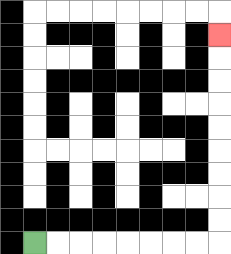{'start': '[1, 10]', 'end': '[9, 1]', 'path_directions': 'R,R,R,R,R,R,R,R,U,U,U,U,U,U,U,U,U', 'path_coordinates': '[[1, 10], [2, 10], [3, 10], [4, 10], [5, 10], [6, 10], [7, 10], [8, 10], [9, 10], [9, 9], [9, 8], [9, 7], [9, 6], [9, 5], [9, 4], [9, 3], [9, 2], [9, 1]]'}